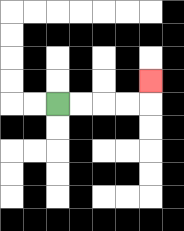{'start': '[2, 4]', 'end': '[6, 3]', 'path_directions': 'R,R,R,R,U', 'path_coordinates': '[[2, 4], [3, 4], [4, 4], [5, 4], [6, 4], [6, 3]]'}